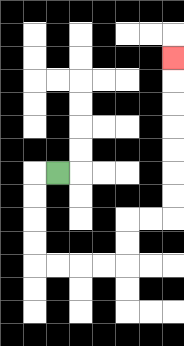{'start': '[2, 7]', 'end': '[7, 2]', 'path_directions': 'L,D,D,D,D,R,R,R,R,U,U,R,R,U,U,U,U,U,U,U', 'path_coordinates': '[[2, 7], [1, 7], [1, 8], [1, 9], [1, 10], [1, 11], [2, 11], [3, 11], [4, 11], [5, 11], [5, 10], [5, 9], [6, 9], [7, 9], [7, 8], [7, 7], [7, 6], [7, 5], [7, 4], [7, 3], [7, 2]]'}